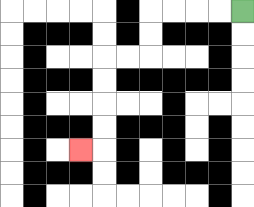{'start': '[10, 0]', 'end': '[3, 6]', 'path_directions': 'L,L,L,L,D,D,L,L,D,D,D,D,L', 'path_coordinates': '[[10, 0], [9, 0], [8, 0], [7, 0], [6, 0], [6, 1], [6, 2], [5, 2], [4, 2], [4, 3], [4, 4], [4, 5], [4, 6], [3, 6]]'}